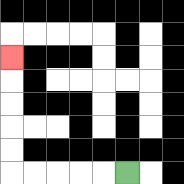{'start': '[5, 7]', 'end': '[0, 2]', 'path_directions': 'L,L,L,L,L,U,U,U,U,U', 'path_coordinates': '[[5, 7], [4, 7], [3, 7], [2, 7], [1, 7], [0, 7], [0, 6], [0, 5], [0, 4], [0, 3], [0, 2]]'}